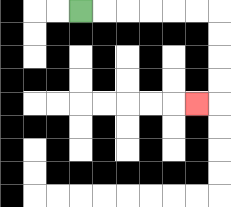{'start': '[3, 0]', 'end': '[8, 4]', 'path_directions': 'R,R,R,R,R,R,D,D,D,D,L', 'path_coordinates': '[[3, 0], [4, 0], [5, 0], [6, 0], [7, 0], [8, 0], [9, 0], [9, 1], [9, 2], [9, 3], [9, 4], [8, 4]]'}